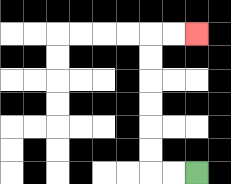{'start': '[8, 7]', 'end': '[8, 1]', 'path_directions': 'L,L,U,U,U,U,U,U,R,R', 'path_coordinates': '[[8, 7], [7, 7], [6, 7], [6, 6], [6, 5], [6, 4], [6, 3], [6, 2], [6, 1], [7, 1], [8, 1]]'}